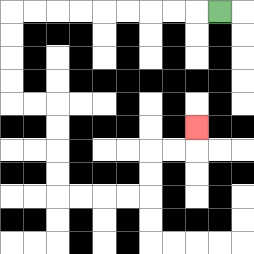{'start': '[9, 0]', 'end': '[8, 5]', 'path_directions': 'L,L,L,L,L,L,L,L,L,D,D,D,D,R,R,D,D,D,D,R,R,R,R,U,U,R,R,U', 'path_coordinates': '[[9, 0], [8, 0], [7, 0], [6, 0], [5, 0], [4, 0], [3, 0], [2, 0], [1, 0], [0, 0], [0, 1], [0, 2], [0, 3], [0, 4], [1, 4], [2, 4], [2, 5], [2, 6], [2, 7], [2, 8], [3, 8], [4, 8], [5, 8], [6, 8], [6, 7], [6, 6], [7, 6], [8, 6], [8, 5]]'}